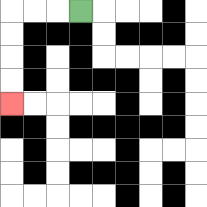{'start': '[3, 0]', 'end': '[0, 4]', 'path_directions': 'L,L,L,D,D,D,D', 'path_coordinates': '[[3, 0], [2, 0], [1, 0], [0, 0], [0, 1], [0, 2], [0, 3], [0, 4]]'}